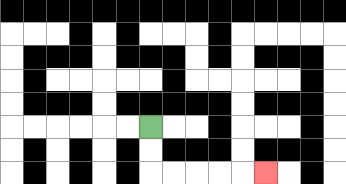{'start': '[6, 5]', 'end': '[11, 7]', 'path_directions': 'D,D,R,R,R,R,R', 'path_coordinates': '[[6, 5], [6, 6], [6, 7], [7, 7], [8, 7], [9, 7], [10, 7], [11, 7]]'}